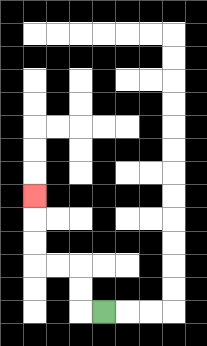{'start': '[4, 13]', 'end': '[1, 8]', 'path_directions': 'L,U,U,L,L,U,U,U', 'path_coordinates': '[[4, 13], [3, 13], [3, 12], [3, 11], [2, 11], [1, 11], [1, 10], [1, 9], [1, 8]]'}